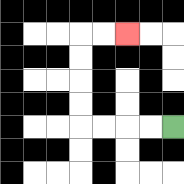{'start': '[7, 5]', 'end': '[5, 1]', 'path_directions': 'L,L,L,L,U,U,U,U,R,R', 'path_coordinates': '[[7, 5], [6, 5], [5, 5], [4, 5], [3, 5], [3, 4], [3, 3], [3, 2], [3, 1], [4, 1], [5, 1]]'}